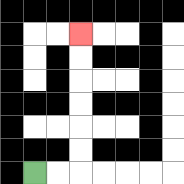{'start': '[1, 7]', 'end': '[3, 1]', 'path_directions': 'R,R,U,U,U,U,U,U', 'path_coordinates': '[[1, 7], [2, 7], [3, 7], [3, 6], [3, 5], [3, 4], [3, 3], [3, 2], [3, 1]]'}